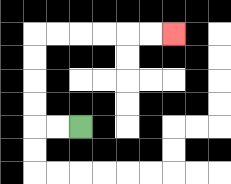{'start': '[3, 5]', 'end': '[7, 1]', 'path_directions': 'L,L,U,U,U,U,R,R,R,R,R,R', 'path_coordinates': '[[3, 5], [2, 5], [1, 5], [1, 4], [1, 3], [1, 2], [1, 1], [2, 1], [3, 1], [4, 1], [5, 1], [6, 1], [7, 1]]'}